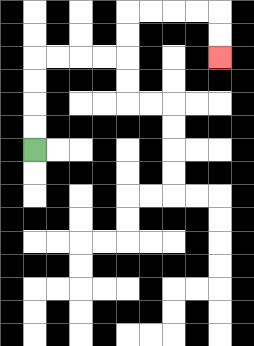{'start': '[1, 6]', 'end': '[9, 2]', 'path_directions': 'U,U,U,U,R,R,R,R,U,U,R,R,R,R,D,D', 'path_coordinates': '[[1, 6], [1, 5], [1, 4], [1, 3], [1, 2], [2, 2], [3, 2], [4, 2], [5, 2], [5, 1], [5, 0], [6, 0], [7, 0], [8, 0], [9, 0], [9, 1], [9, 2]]'}